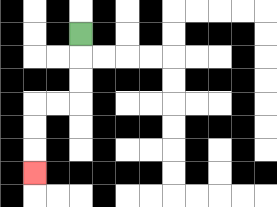{'start': '[3, 1]', 'end': '[1, 7]', 'path_directions': 'D,D,D,L,L,D,D,D', 'path_coordinates': '[[3, 1], [3, 2], [3, 3], [3, 4], [2, 4], [1, 4], [1, 5], [1, 6], [1, 7]]'}